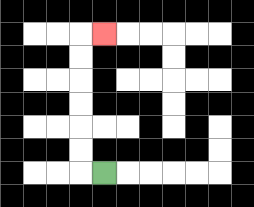{'start': '[4, 7]', 'end': '[4, 1]', 'path_directions': 'L,U,U,U,U,U,U,R', 'path_coordinates': '[[4, 7], [3, 7], [3, 6], [3, 5], [3, 4], [3, 3], [3, 2], [3, 1], [4, 1]]'}